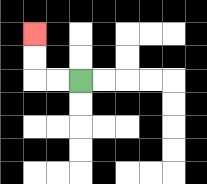{'start': '[3, 3]', 'end': '[1, 1]', 'path_directions': 'L,L,U,U', 'path_coordinates': '[[3, 3], [2, 3], [1, 3], [1, 2], [1, 1]]'}